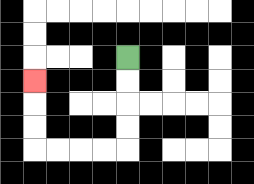{'start': '[5, 2]', 'end': '[1, 3]', 'path_directions': 'D,D,D,D,L,L,L,L,U,U,U', 'path_coordinates': '[[5, 2], [5, 3], [5, 4], [5, 5], [5, 6], [4, 6], [3, 6], [2, 6], [1, 6], [1, 5], [1, 4], [1, 3]]'}